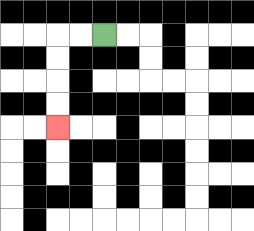{'start': '[4, 1]', 'end': '[2, 5]', 'path_directions': 'L,L,D,D,D,D', 'path_coordinates': '[[4, 1], [3, 1], [2, 1], [2, 2], [2, 3], [2, 4], [2, 5]]'}